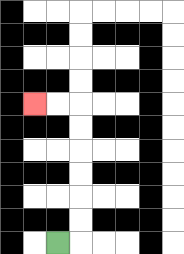{'start': '[2, 10]', 'end': '[1, 4]', 'path_directions': 'R,U,U,U,U,U,U,L,L', 'path_coordinates': '[[2, 10], [3, 10], [3, 9], [3, 8], [3, 7], [3, 6], [3, 5], [3, 4], [2, 4], [1, 4]]'}